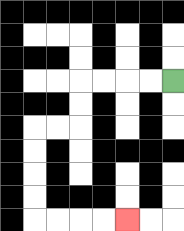{'start': '[7, 3]', 'end': '[5, 9]', 'path_directions': 'L,L,L,L,D,D,L,L,D,D,D,D,R,R,R,R', 'path_coordinates': '[[7, 3], [6, 3], [5, 3], [4, 3], [3, 3], [3, 4], [3, 5], [2, 5], [1, 5], [1, 6], [1, 7], [1, 8], [1, 9], [2, 9], [3, 9], [4, 9], [5, 9]]'}